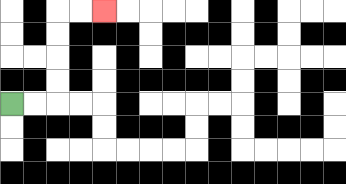{'start': '[0, 4]', 'end': '[4, 0]', 'path_directions': 'R,R,U,U,U,U,R,R', 'path_coordinates': '[[0, 4], [1, 4], [2, 4], [2, 3], [2, 2], [2, 1], [2, 0], [3, 0], [4, 0]]'}